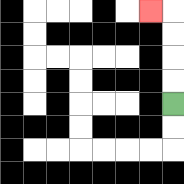{'start': '[7, 4]', 'end': '[6, 0]', 'path_directions': 'U,U,U,U,L', 'path_coordinates': '[[7, 4], [7, 3], [7, 2], [7, 1], [7, 0], [6, 0]]'}